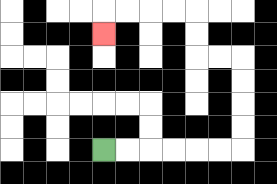{'start': '[4, 6]', 'end': '[4, 1]', 'path_directions': 'R,R,R,R,R,R,U,U,U,U,L,L,U,U,L,L,L,L,D', 'path_coordinates': '[[4, 6], [5, 6], [6, 6], [7, 6], [8, 6], [9, 6], [10, 6], [10, 5], [10, 4], [10, 3], [10, 2], [9, 2], [8, 2], [8, 1], [8, 0], [7, 0], [6, 0], [5, 0], [4, 0], [4, 1]]'}